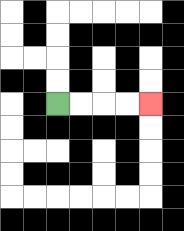{'start': '[2, 4]', 'end': '[6, 4]', 'path_directions': 'R,R,R,R', 'path_coordinates': '[[2, 4], [3, 4], [4, 4], [5, 4], [6, 4]]'}